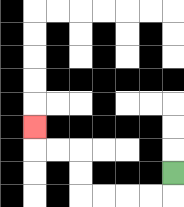{'start': '[7, 7]', 'end': '[1, 5]', 'path_directions': 'D,L,L,L,L,U,U,L,L,U', 'path_coordinates': '[[7, 7], [7, 8], [6, 8], [5, 8], [4, 8], [3, 8], [3, 7], [3, 6], [2, 6], [1, 6], [1, 5]]'}